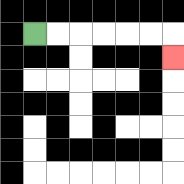{'start': '[1, 1]', 'end': '[7, 2]', 'path_directions': 'R,R,R,R,R,R,D', 'path_coordinates': '[[1, 1], [2, 1], [3, 1], [4, 1], [5, 1], [6, 1], [7, 1], [7, 2]]'}